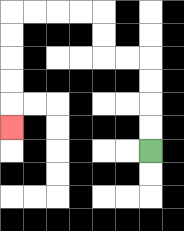{'start': '[6, 6]', 'end': '[0, 5]', 'path_directions': 'U,U,U,U,L,L,U,U,L,L,L,L,D,D,D,D,D', 'path_coordinates': '[[6, 6], [6, 5], [6, 4], [6, 3], [6, 2], [5, 2], [4, 2], [4, 1], [4, 0], [3, 0], [2, 0], [1, 0], [0, 0], [0, 1], [0, 2], [0, 3], [0, 4], [0, 5]]'}